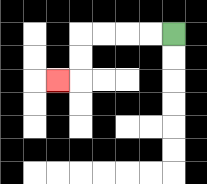{'start': '[7, 1]', 'end': '[2, 3]', 'path_directions': 'L,L,L,L,D,D,L', 'path_coordinates': '[[7, 1], [6, 1], [5, 1], [4, 1], [3, 1], [3, 2], [3, 3], [2, 3]]'}